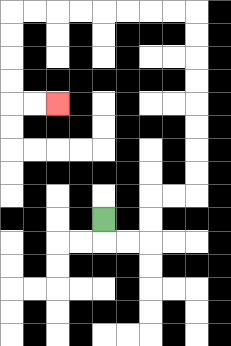{'start': '[4, 9]', 'end': '[2, 4]', 'path_directions': 'D,R,R,U,U,R,R,U,U,U,U,U,U,U,U,L,L,L,L,L,L,L,L,D,D,D,D,R,R', 'path_coordinates': '[[4, 9], [4, 10], [5, 10], [6, 10], [6, 9], [6, 8], [7, 8], [8, 8], [8, 7], [8, 6], [8, 5], [8, 4], [8, 3], [8, 2], [8, 1], [8, 0], [7, 0], [6, 0], [5, 0], [4, 0], [3, 0], [2, 0], [1, 0], [0, 0], [0, 1], [0, 2], [0, 3], [0, 4], [1, 4], [2, 4]]'}